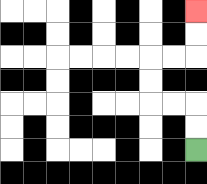{'start': '[8, 6]', 'end': '[8, 0]', 'path_directions': 'U,U,L,L,U,U,R,R,U,U', 'path_coordinates': '[[8, 6], [8, 5], [8, 4], [7, 4], [6, 4], [6, 3], [6, 2], [7, 2], [8, 2], [8, 1], [8, 0]]'}